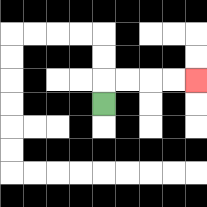{'start': '[4, 4]', 'end': '[8, 3]', 'path_directions': 'U,R,R,R,R', 'path_coordinates': '[[4, 4], [4, 3], [5, 3], [6, 3], [7, 3], [8, 3]]'}